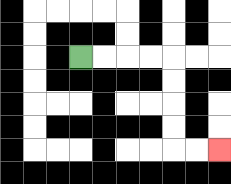{'start': '[3, 2]', 'end': '[9, 6]', 'path_directions': 'R,R,R,R,D,D,D,D,R,R', 'path_coordinates': '[[3, 2], [4, 2], [5, 2], [6, 2], [7, 2], [7, 3], [7, 4], [7, 5], [7, 6], [8, 6], [9, 6]]'}